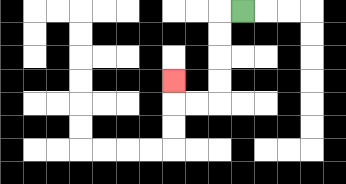{'start': '[10, 0]', 'end': '[7, 3]', 'path_directions': 'L,D,D,D,D,L,L,U', 'path_coordinates': '[[10, 0], [9, 0], [9, 1], [9, 2], [9, 3], [9, 4], [8, 4], [7, 4], [7, 3]]'}